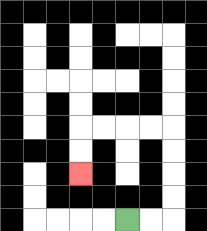{'start': '[5, 9]', 'end': '[3, 7]', 'path_directions': 'R,R,U,U,U,U,L,L,L,L,D,D', 'path_coordinates': '[[5, 9], [6, 9], [7, 9], [7, 8], [7, 7], [7, 6], [7, 5], [6, 5], [5, 5], [4, 5], [3, 5], [3, 6], [3, 7]]'}